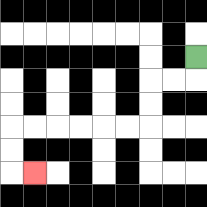{'start': '[8, 2]', 'end': '[1, 7]', 'path_directions': 'D,L,L,D,D,L,L,L,L,L,L,D,D,R', 'path_coordinates': '[[8, 2], [8, 3], [7, 3], [6, 3], [6, 4], [6, 5], [5, 5], [4, 5], [3, 5], [2, 5], [1, 5], [0, 5], [0, 6], [0, 7], [1, 7]]'}